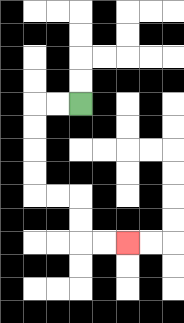{'start': '[3, 4]', 'end': '[5, 10]', 'path_directions': 'L,L,D,D,D,D,R,R,D,D,R,R', 'path_coordinates': '[[3, 4], [2, 4], [1, 4], [1, 5], [1, 6], [1, 7], [1, 8], [2, 8], [3, 8], [3, 9], [3, 10], [4, 10], [5, 10]]'}